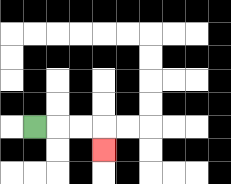{'start': '[1, 5]', 'end': '[4, 6]', 'path_directions': 'R,R,R,D', 'path_coordinates': '[[1, 5], [2, 5], [3, 5], [4, 5], [4, 6]]'}